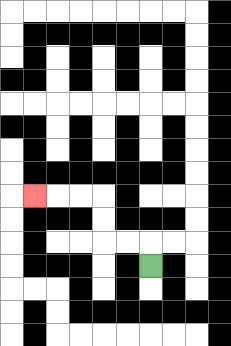{'start': '[6, 11]', 'end': '[1, 8]', 'path_directions': 'U,L,L,U,U,L,L,L', 'path_coordinates': '[[6, 11], [6, 10], [5, 10], [4, 10], [4, 9], [4, 8], [3, 8], [2, 8], [1, 8]]'}